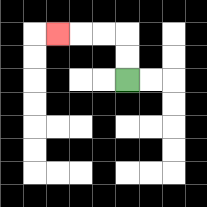{'start': '[5, 3]', 'end': '[2, 1]', 'path_directions': 'U,U,L,L,L', 'path_coordinates': '[[5, 3], [5, 2], [5, 1], [4, 1], [3, 1], [2, 1]]'}